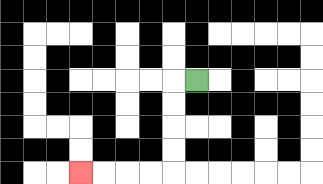{'start': '[8, 3]', 'end': '[3, 7]', 'path_directions': 'L,D,D,D,D,L,L,L,L', 'path_coordinates': '[[8, 3], [7, 3], [7, 4], [7, 5], [7, 6], [7, 7], [6, 7], [5, 7], [4, 7], [3, 7]]'}